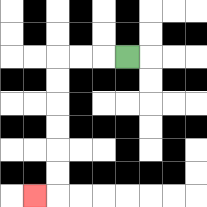{'start': '[5, 2]', 'end': '[1, 8]', 'path_directions': 'L,L,L,D,D,D,D,D,D,L', 'path_coordinates': '[[5, 2], [4, 2], [3, 2], [2, 2], [2, 3], [2, 4], [2, 5], [2, 6], [2, 7], [2, 8], [1, 8]]'}